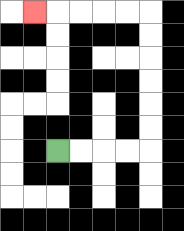{'start': '[2, 6]', 'end': '[1, 0]', 'path_directions': 'R,R,R,R,U,U,U,U,U,U,L,L,L,L,L', 'path_coordinates': '[[2, 6], [3, 6], [4, 6], [5, 6], [6, 6], [6, 5], [6, 4], [6, 3], [6, 2], [6, 1], [6, 0], [5, 0], [4, 0], [3, 0], [2, 0], [1, 0]]'}